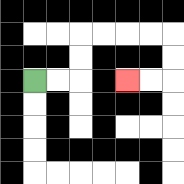{'start': '[1, 3]', 'end': '[5, 3]', 'path_directions': 'R,R,U,U,R,R,R,R,D,D,L,L', 'path_coordinates': '[[1, 3], [2, 3], [3, 3], [3, 2], [3, 1], [4, 1], [5, 1], [6, 1], [7, 1], [7, 2], [7, 3], [6, 3], [5, 3]]'}